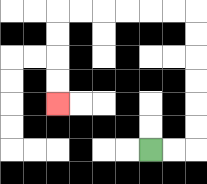{'start': '[6, 6]', 'end': '[2, 4]', 'path_directions': 'R,R,U,U,U,U,U,U,L,L,L,L,L,L,D,D,D,D', 'path_coordinates': '[[6, 6], [7, 6], [8, 6], [8, 5], [8, 4], [8, 3], [8, 2], [8, 1], [8, 0], [7, 0], [6, 0], [5, 0], [4, 0], [3, 0], [2, 0], [2, 1], [2, 2], [2, 3], [2, 4]]'}